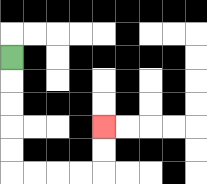{'start': '[0, 2]', 'end': '[4, 5]', 'path_directions': 'D,D,D,D,D,R,R,R,R,U,U', 'path_coordinates': '[[0, 2], [0, 3], [0, 4], [0, 5], [0, 6], [0, 7], [1, 7], [2, 7], [3, 7], [4, 7], [4, 6], [4, 5]]'}